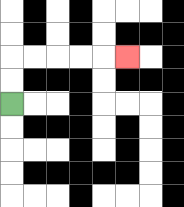{'start': '[0, 4]', 'end': '[5, 2]', 'path_directions': 'U,U,R,R,R,R,R', 'path_coordinates': '[[0, 4], [0, 3], [0, 2], [1, 2], [2, 2], [3, 2], [4, 2], [5, 2]]'}